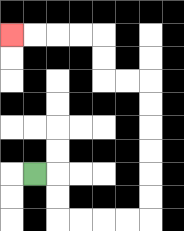{'start': '[1, 7]', 'end': '[0, 1]', 'path_directions': 'R,D,D,R,R,R,R,U,U,U,U,U,U,L,L,U,U,L,L,L,L', 'path_coordinates': '[[1, 7], [2, 7], [2, 8], [2, 9], [3, 9], [4, 9], [5, 9], [6, 9], [6, 8], [6, 7], [6, 6], [6, 5], [6, 4], [6, 3], [5, 3], [4, 3], [4, 2], [4, 1], [3, 1], [2, 1], [1, 1], [0, 1]]'}